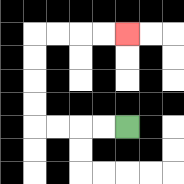{'start': '[5, 5]', 'end': '[5, 1]', 'path_directions': 'L,L,L,L,U,U,U,U,R,R,R,R', 'path_coordinates': '[[5, 5], [4, 5], [3, 5], [2, 5], [1, 5], [1, 4], [1, 3], [1, 2], [1, 1], [2, 1], [3, 1], [4, 1], [5, 1]]'}